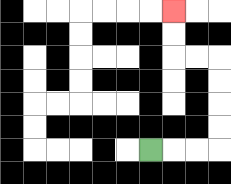{'start': '[6, 6]', 'end': '[7, 0]', 'path_directions': 'R,R,R,U,U,U,U,L,L,U,U', 'path_coordinates': '[[6, 6], [7, 6], [8, 6], [9, 6], [9, 5], [9, 4], [9, 3], [9, 2], [8, 2], [7, 2], [7, 1], [7, 0]]'}